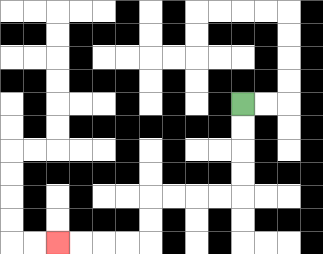{'start': '[10, 4]', 'end': '[2, 10]', 'path_directions': 'D,D,D,D,L,L,L,L,D,D,L,L,L,L', 'path_coordinates': '[[10, 4], [10, 5], [10, 6], [10, 7], [10, 8], [9, 8], [8, 8], [7, 8], [6, 8], [6, 9], [6, 10], [5, 10], [4, 10], [3, 10], [2, 10]]'}